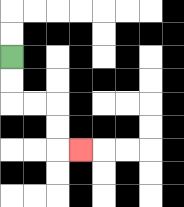{'start': '[0, 2]', 'end': '[3, 6]', 'path_directions': 'D,D,R,R,D,D,R', 'path_coordinates': '[[0, 2], [0, 3], [0, 4], [1, 4], [2, 4], [2, 5], [2, 6], [3, 6]]'}